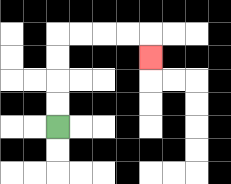{'start': '[2, 5]', 'end': '[6, 2]', 'path_directions': 'U,U,U,U,R,R,R,R,D', 'path_coordinates': '[[2, 5], [2, 4], [2, 3], [2, 2], [2, 1], [3, 1], [4, 1], [5, 1], [6, 1], [6, 2]]'}